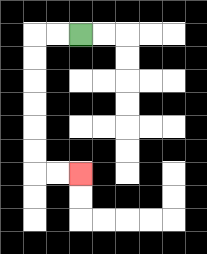{'start': '[3, 1]', 'end': '[3, 7]', 'path_directions': 'L,L,D,D,D,D,D,D,R,R', 'path_coordinates': '[[3, 1], [2, 1], [1, 1], [1, 2], [1, 3], [1, 4], [1, 5], [1, 6], [1, 7], [2, 7], [3, 7]]'}